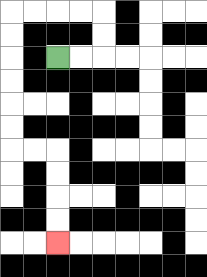{'start': '[2, 2]', 'end': '[2, 10]', 'path_directions': 'R,R,U,U,L,L,L,L,D,D,D,D,D,D,R,R,D,D,D,D', 'path_coordinates': '[[2, 2], [3, 2], [4, 2], [4, 1], [4, 0], [3, 0], [2, 0], [1, 0], [0, 0], [0, 1], [0, 2], [0, 3], [0, 4], [0, 5], [0, 6], [1, 6], [2, 6], [2, 7], [2, 8], [2, 9], [2, 10]]'}